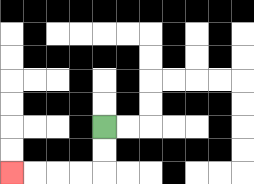{'start': '[4, 5]', 'end': '[0, 7]', 'path_directions': 'D,D,L,L,L,L', 'path_coordinates': '[[4, 5], [4, 6], [4, 7], [3, 7], [2, 7], [1, 7], [0, 7]]'}